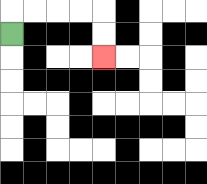{'start': '[0, 1]', 'end': '[4, 2]', 'path_directions': 'U,R,R,R,R,D,D', 'path_coordinates': '[[0, 1], [0, 0], [1, 0], [2, 0], [3, 0], [4, 0], [4, 1], [4, 2]]'}